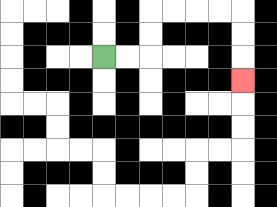{'start': '[4, 2]', 'end': '[10, 3]', 'path_directions': 'R,R,U,U,R,R,R,R,D,D,D', 'path_coordinates': '[[4, 2], [5, 2], [6, 2], [6, 1], [6, 0], [7, 0], [8, 0], [9, 0], [10, 0], [10, 1], [10, 2], [10, 3]]'}